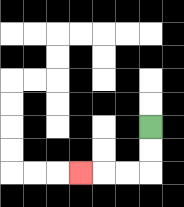{'start': '[6, 5]', 'end': '[3, 7]', 'path_directions': 'D,D,L,L,L', 'path_coordinates': '[[6, 5], [6, 6], [6, 7], [5, 7], [4, 7], [3, 7]]'}